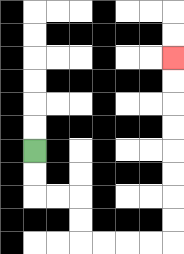{'start': '[1, 6]', 'end': '[7, 2]', 'path_directions': 'D,D,R,R,D,D,R,R,R,R,U,U,U,U,U,U,U,U', 'path_coordinates': '[[1, 6], [1, 7], [1, 8], [2, 8], [3, 8], [3, 9], [3, 10], [4, 10], [5, 10], [6, 10], [7, 10], [7, 9], [7, 8], [7, 7], [7, 6], [7, 5], [7, 4], [7, 3], [7, 2]]'}